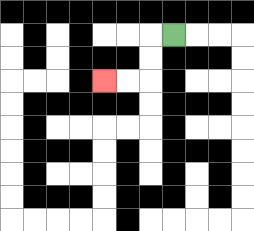{'start': '[7, 1]', 'end': '[4, 3]', 'path_directions': 'L,D,D,L,L', 'path_coordinates': '[[7, 1], [6, 1], [6, 2], [6, 3], [5, 3], [4, 3]]'}